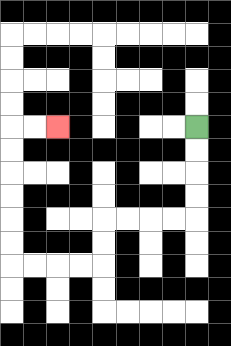{'start': '[8, 5]', 'end': '[2, 5]', 'path_directions': 'D,D,D,D,L,L,L,L,D,D,L,L,L,L,U,U,U,U,U,U,R,R', 'path_coordinates': '[[8, 5], [8, 6], [8, 7], [8, 8], [8, 9], [7, 9], [6, 9], [5, 9], [4, 9], [4, 10], [4, 11], [3, 11], [2, 11], [1, 11], [0, 11], [0, 10], [0, 9], [0, 8], [0, 7], [0, 6], [0, 5], [1, 5], [2, 5]]'}